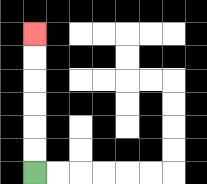{'start': '[1, 7]', 'end': '[1, 1]', 'path_directions': 'U,U,U,U,U,U', 'path_coordinates': '[[1, 7], [1, 6], [1, 5], [1, 4], [1, 3], [1, 2], [1, 1]]'}